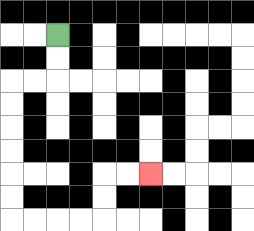{'start': '[2, 1]', 'end': '[6, 7]', 'path_directions': 'D,D,L,L,D,D,D,D,D,D,R,R,R,R,U,U,R,R', 'path_coordinates': '[[2, 1], [2, 2], [2, 3], [1, 3], [0, 3], [0, 4], [0, 5], [0, 6], [0, 7], [0, 8], [0, 9], [1, 9], [2, 9], [3, 9], [4, 9], [4, 8], [4, 7], [5, 7], [6, 7]]'}